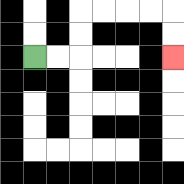{'start': '[1, 2]', 'end': '[7, 2]', 'path_directions': 'R,R,U,U,R,R,R,R,D,D', 'path_coordinates': '[[1, 2], [2, 2], [3, 2], [3, 1], [3, 0], [4, 0], [5, 0], [6, 0], [7, 0], [7, 1], [7, 2]]'}